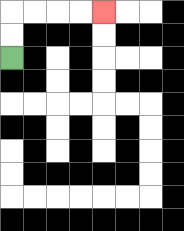{'start': '[0, 2]', 'end': '[4, 0]', 'path_directions': 'U,U,R,R,R,R', 'path_coordinates': '[[0, 2], [0, 1], [0, 0], [1, 0], [2, 0], [3, 0], [4, 0]]'}